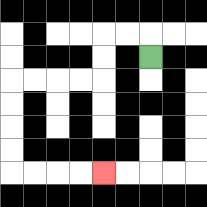{'start': '[6, 2]', 'end': '[4, 7]', 'path_directions': 'U,L,L,D,D,L,L,L,L,D,D,D,D,R,R,R,R', 'path_coordinates': '[[6, 2], [6, 1], [5, 1], [4, 1], [4, 2], [4, 3], [3, 3], [2, 3], [1, 3], [0, 3], [0, 4], [0, 5], [0, 6], [0, 7], [1, 7], [2, 7], [3, 7], [4, 7]]'}